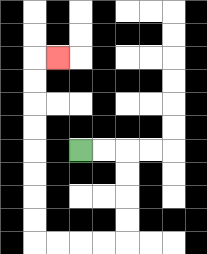{'start': '[3, 6]', 'end': '[2, 2]', 'path_directions': 'R,R,D,D,D,D,L,L,L,L,U,U,U,U,U,U,U,U,R', 'path_coordinates': '[[3, 6], [4, 6], [5, 6], [5, 7], [5, 8], [5, 9], [5, 10], [4, 10], [3, 10], [2, 10], [1, 10], [1, 9], [1, 8], [1, 7], [1, 6], [1, 5], [1, 4], [1, 3], [1, 2], [2, 2]]'}